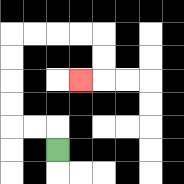{'start': '[2, 6]', 'end': '[3, 3]', 'path_directions': 'U,L,L,U,U,U,U,R,R,R,R,D,D,L', 'path_coordinates': '[[2, 6], [2, 5], [1, 5], [0, 5], [0, 4], [0, 3], [0, 2], [0, 1], [1, 1], [2, 1], [3, 1], [4, 1], [4, 2], [4, 3], [3, 3]]'}